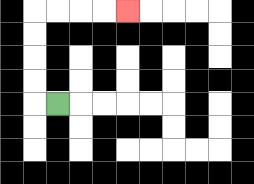{'start': '[2, 4]', 'end': '[5, 0]', 'path_directions': 'L,U,U,U,U,R,R,R,R', 'path_coordinates': '[[2, 4], [1, 4], [1, 3], [1, 2], [1, 1], [1, 0], [2, 0], [3, 0], [4, 0], [5, 0]]'}